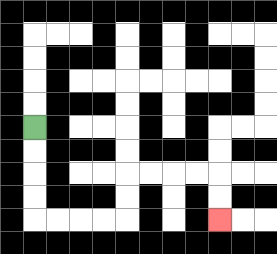{'start': '[1, 5]', 'end': '[9, 9]', 'path_directions': 'D,D,D,D,R,R,R,R,U,U,R,R,R,R,D,D', 'path_coordinates': '[[1, 5], [1, 6], [1, 7], [1, 8], [1, 9], [2, 9], [3, 9], [4, 9], [5, 9], [5, 8], [5, 7], [6, 7], [7, 7], [8, 7], [9, 7], [9, 8], [9, 9]]'}